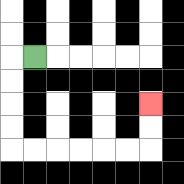{'start': '[1, 2]', 'end': '[6, 4]', 'path_directions': 'L,D,D,D,D,R,R,R,R,R,R,U,U', 'path_coordinates': '[[1, 2], [0, 2], [0, 3], [0, 4], [0, 5], [0, 6], [1, 6], [2, 6], [3, 6], [4, 6], [5, 6], [6, 6], [6, 5], [6, 4]]'}